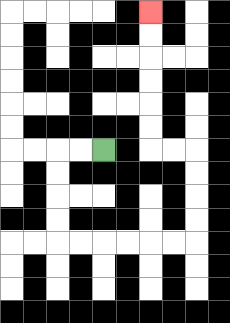{'start': '[4, 6]', 'end': '[6, 0]', 'path_directions': 'L,L,D,D,D,D,R,R,R,R,R,R,U,U,U,U,L,L,U,U,U,U,U,U', 'path_coordinates': '[[4, 6], [3, 6], [2, 6], [2, 7], [2, 8], [2, 9], [2, 10], [3, 10], [4, 10], [5, 10], [6, 10], [7, 10], [8, 10], [8, 9], [8, 8], [8, 7], [8, 6], [7, 6], [6, 6], [6, 5], [6, 4], [6, 3], [6, 2], [6, 1], [6, 0]]'}